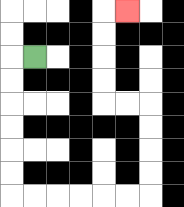{'start': '[1, 2]', 'end': '[5, 0]', 'path_directions': 'L,D,D,D,D,D,D,R,R,R,R,R,R,U,U,U,U,L,L,U,U,U,U,R', 'path_coordinates': '[[1, 2], [0, 2], [0, 3], [0, 4], [0, 5], [0, 6], [0, 7], [0, 8], [1, 8], [2, 8], [3, 8], [4, 8], [5, 8], [6, 8], [6, 7], [6, 6], [6, 5], [6, 4], [5, 4], [4, 4], [4, 3], [4, 2], [4, 1], [4, 0], [5, 0]]'}